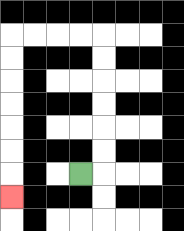{'start': '[3, 7]', 'end': '[0, 8]', 'path_directions': 'R,U,U,U,U,U,U,L,L,L,L,D,D,D,D,D,D,D', 'path_coordinates': '[[3, 7], [4, 7], [4, 6], [4, 5], [4, 4], [4, 3], [4, 2], [4, 1], [3, 1], [2, 1], [1, 1], [0, 1], [0, 2], [0, 3], [0, 4], [0, 5], [0, 6], [0, 7], [0, 8]]'}